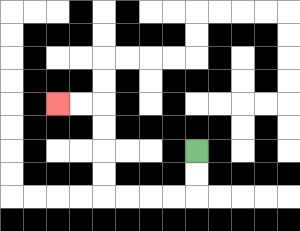{'start': '[8, 6]', 'end': '[2, 4]', 'path_directions': 'D,D,L,L,L,L,U,U,U,U,L,L', 'path_coordinates': '[[8, 6], [8, 7], [8, 8], [7, 8], [6, 8], [5, 8], [4, 8], [4, 7], [4, 6], [4, 5], [4, 4], [3, 4], [2, 4]]'}